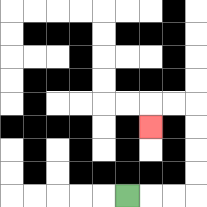{'start': '[5, 8]', 'end': '[6, 5]', 'path_directions': 'R,R,R,U,U,U,U,L,L,D', 'path_coordinates': '[[5, 8], [6, 8], [7, 8], [8, 8], [8, 7], [8, 6], [8, 5], [8, 4], [7, 4], [6, 4], [6, 5]]'}